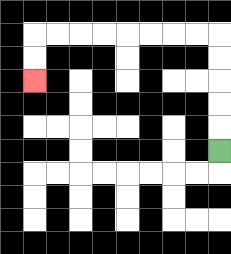{'start': '[9, 6]', 'end': '[1, 3]', 'path_directions': 'U,U,U,U,U,L,L,L,L,L,L,L,L,D,D', 'path_coordinates': '[[9, 6], [9, 5], [9, 4], [9, 3], [9, 2], [9, 1], [8, 1], [7, 1], [6, 1], [5, 1], [4, 1], [3, 1], [2, 1], [1, 1], [1, 2], [1, 3]]'}